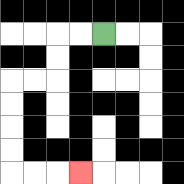{'start': '[4, 1]', 'end': '[3, 7]', 'path_directions': 'L,L,D,D,L,L,D,D,D,D,R,R,R', 'path_coordinates': '[[4, 1], [3, 1], [2, 1], [2, 2], [2, 3], [1, 3], [0, 3], [0, 4], [0, 5], [0, 6], [0, 7], [1, 7], [2, 7], [3, 7]]'}